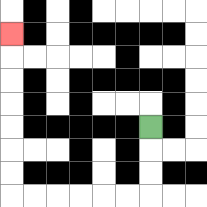{'start': '[6, 5]', 'end': '[0, 1]', 'path_directions': 'D,D,D,L,L,L,L,L,L,U,U,U,U,U,U,U', 'path_coordinates': '[[6, 5], [6, 6], [6, 7], [6, 8], [5, 8], [4, 8], [3, 8], [2, 8], [1, 8], [0, 8], [0, 7], [0, 6], [0, 5], [0, 4], [0, 3], [0, 2], [0, 1]]'}